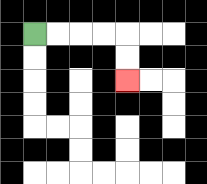{'start': '[1, 1]', 'end': '[5, 3]', 'path_directions': 'R,R,R,R,D,D', 'path_coordinates': '[[1, 1], [2, 1], [3, 1], [4, 1], [5, 1], [5, 2], [5, 3]]'}